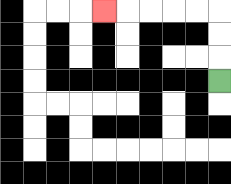{'start': '[9, 3]', 'end': '[4, 0]', 'path_directions': 'U,U,U,L,L,L,L,L', 'path_coordinates': '[[9, 3], [9, 2], [9, 1], [9, 0], [8, 0], [7, 0], [6, 0], [5, 0], [4, 0]]'}